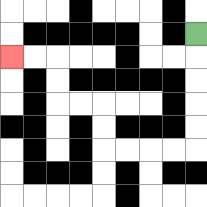{'start': '[8, 1]', 'end': '[0, 2]', 'path_directions': 'D,D,D,D,D,L,L,L,L,U,U,L,L,U,U,L,L', 'path_coordinates': '[[8, 1], [8, 2], [8, 3], [8, 4], [8, 5], [8, 6], [7, 6], [6, 6], [5, 6], [4, 6], [4, 5], [4, 4], [3, 4], [2, 4], [2, 3], [2, 2], [1, 2], [0, 2]]'}